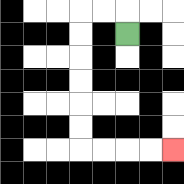{'start': '[5, 1]', 'end': '[7, 6]', 'path_directions': 'U,L,L,D,D,D,D,D,D,R,R,R,R', 'path_coordinates': '[[5, 1], [5, 0], [4, 0], [3, 0], [3, 1], [3, 2], [3, 3], [3, 4], [3, 5], [3, 6], [4, 6], [5, 6], [6, 6], [7, 6]]'}